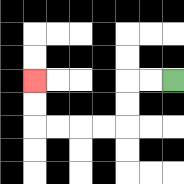{'start': '[7, 3]', 'end': '[1, 3]', 'path_directions': 'L,L,D,D,L,L,L,L,U,U', 'path_coordinates': '[[7, 3], [6, 3], [5, 3], [5, 4], [5, 5], [4, 5], [3, 5], [2, 5], [1, 5], [1, 4], [1, 3]]'}